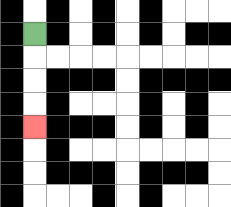{'start': '[1, 1]', 'end': '[1, 5]', 'path_directions': 'D,D,D,D', 'path_coordinates': '[[1, 1], [1, 2], [1, 3], [1, 4], [1, 5]]'}